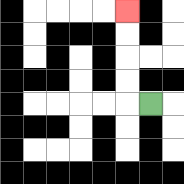{'start': '[6, 4]', 'end': '[5, 0]', 'path_directions': 'L,U,U,U,U', 'path_coordinates': '[[6, 4], [5, 4], [5, 3], [5, 2], [5, 1], [5, 0]]'}